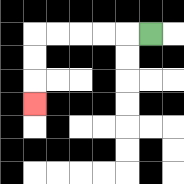{'start': '[6, 1]', 'end': '[1, 4]', 'path_directions': 'L,L,L,L,L,D,D,D', 'path_coordinates': '[[6, 1], [5, 1], [4, 1], [3, 1], [2, 1], [1, 1], [1, 2], [1, 3], [1, 4]]'}